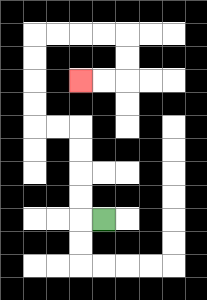{'start': '[4, 9]', 'end': '[3, 3]', 'path_directions': 'L,U,U,U,U,L,L,U,U,U,U,R,R,R,R,D,D,L,L', 'path_coordinates': '[[4, 9], [3, 9], [3, 8], [3, 7], [3, 6], [3, 5], [2, 5], [1, 5], [1, 4], [1, 3], [1, 2], [1, 1], [2, 1], [3, 1], [4, 1], [5, 1], [5, 2], [5, 3], [4, 3], [3, 3]]'}